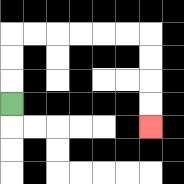{'start': '[0, 4]', 'end': '[6, 5]', 'path_directions': 'U,U,U,R,R,R,R,R,R,D,D,D,D', 'path_coordinates': '[[0, 4], [0, 3], [0, 2], [0, 1], [1, 1], [2, 1], [3, 1], [4, 1], [5, 1], [6, 1], [6, 2], [6, 3], [6, 4], [6, 5]]'}